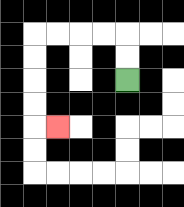{'start': '[5, 3]', 'end': '[2, 5]', 'path_directions': 'U,U,L,L,L,L,D,D,D,D,R', 'path_coordinates': '[[5, 3], [5, 2], [5, 1], [4, 1], [3, 1], [2, 1], [1, 1], [1, 2], [1, 3], [1, 4], [1, 5], [2, 5]]'}